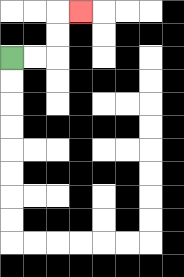{'start': '[0, 2]', 'end': '[3, 0]', 'path_directions': 'R,R,U,U,R', 'path_coordinates': '[[0, 2], [1, 2], [2, 2], [2, 1], [2, 0], [3, 0]]'}